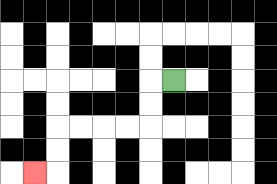{'start': '[7, 3]', 'end': '[1, 7]', 'path_directions': 'L,D,D,L,L,L,L,D,D,L', 'path_coordinates': '[[7, 3], [6, 3], [6, 4], [6, 5], [5, 5], [4, 5], [3, 5], [2, 5], [2, 6], [2, 7], [1, 7]]'}